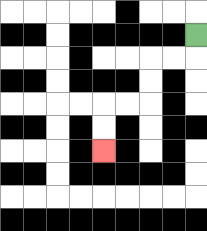{'start': '[8, 1]', 'end': '[4, 6]', 'path_directions': 'D,L,L,D,D,L,L,D,D', 'path_coordinates': '[[8, 1], [8, 2], [7, 2], [6, 2], [6, 3], [6, 4], [5, 4], [4, 4], [4, 5], [4, 6]]'}